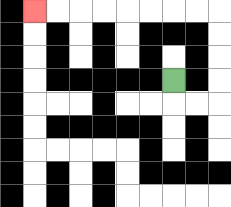{'start': '[7, 3]', 'end': '[1, 0]', 'path_directions': 'D,R,R,U,U,U,U,L,L,L,L,L,L,L,L', 'path_coordinates': '[[7, 3], [7, 4], [8, 4], [9, 4], [9, 3], [9, 2], [9, 1], [9, 0], [8, 0], [7, 0], [6, 0], [5, 0], [4, 0], [3, 0], [2, 0], [1, 0]]'}